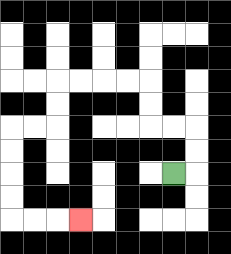{'start': '[7, 7]', 'end': '[3, 9]', 'path_directions': 'R,U,U,L,L,U,U,L,L,L,L,D,D,L,L,D,D,D,D,R,R,R', 'path_coordinates': '[[7, 7], [8, 7], [8, 6], [8, 5], [7, 5], [6, 5], [6, 4], [6, 3], [5, 3], [4, 3], [3, 3], [2, 3], [2, 4], [2, 5], [1, 5], [0, 5], [0, 6], [0, 7], [0, 8], [0, 9], [1, 9], [2, 9], [3, 9]]'}